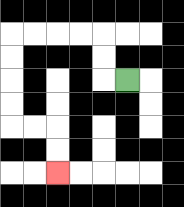{'start': '[5, 3]', 'end': '[2, 7]', 'path_directions': 'L,U,U,L,L,L,L,D,D,D,D,R,R,D,D', 'path_coordinates': '[[5, 3], [4, 3], [4, 2], [4, 1], [3, 1], [2, 1], [1, 1], [0, 1], [0, 2], [0, 3], [0, 4], [0, 5], [1, 5], [2, 5], [2, 6], [2, 7]]'}